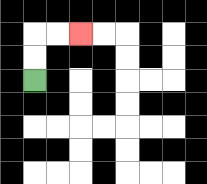{'start': '[1, 3]', 'end': '[3, 1]', 'path_directions': 'U,U,R,R', 'path_coordinates': '[[1, 3], [1, 2], [1, 1], [2, 1], [3, 1]]'}